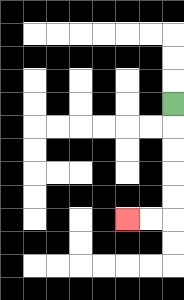{'start': '[7, 4]', 'end': '[5, 9]', 'path_directions': 'D,D,D,D,D,L,L', 'path_coordinates': '[[7, 4], [7, 5], [7, 6], [7, 7], [7, 8], [7, 9], [6, 9], [5, 9]]'}